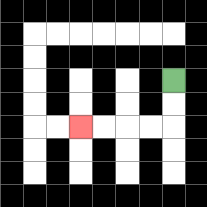{'start': '[7, 3]', 'end': '[3, 5]', 'path_directions': 'D,D,L,L,L,L', 'path_coordinates': '[[7, 3], [7, 4], [7, 5], [6, 5], [5, 5], [4, 5], [3, 5]]'}